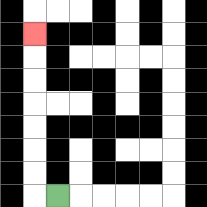{'start': '[2, 8]', 'end': '[1, 1]', 'path_directions': 'L,U,U,U,U,U,U,U', 'path_coordinates': '[[2, 8], [1, 8], [1, 7], [1, 6], [1, 5], [1, 4], [1, 3], [1, 2], [1, 1]]'}